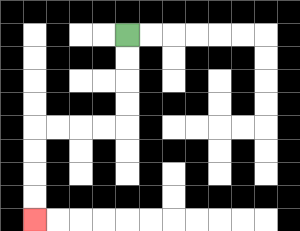{'start': '[5, 1]', 'end': '[1, 9]', 'path_directions': 'D,D,D,D,L,L,L,L,D,D,D,D', 'path_coordinates': '[[5, 1], [5, 2], [5, 3], [5, 4], [5, 5], [4, 5], [3, 5], [2, 5], [1, 5], [1, 6], [1, 7], [1, 8], [1, 9]]'}